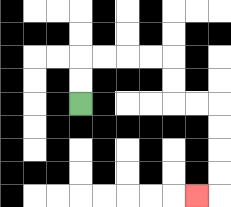{'start': '[3, 4]', 'end': '[8, 8]', 'path_directions': 'U,U,R,R,R,R,D,D,R,R,D,D,D,D,L', 'path_coordinates': '[[3, 4], [3, 3], [3, 2], [4, 2], [5, 2], [6, 2], [7, 2], [7, 3], [7, 4], [8, 4], [9, 4], [9, 5], [9, 6], [9, 7], [9, 8], [8, 8]]'}